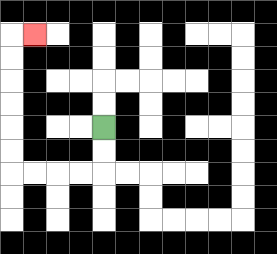{'start': '[4, 5]', 'end': '[1, 1]', 'path_directions': 'D,D,L,L,L,L,U,U,U,U,U,U,R', 'path_coordinates': '[[4, 5], [4, 6], [4, 7], [3, 7], [2, 7], [1, 7], [0, 7], [0, 6], [0, 5], [0, 4], [0, 3], [0, 2], [0, 1], [1, 1]]'}